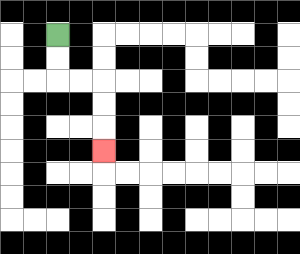{'start': '[2, 1]', 'end': '[4, 6]', 'path_directions': 'D,D,R,R,D,D,D', 'path_coordinates': '[[2, 1], [2, 2], [2, 3], [3, 3], [4, 3], [4, 4], [4, 5], [4, 6]]'}